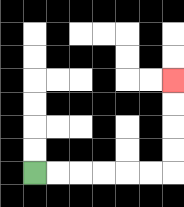{'start': '[1, 7]', 'end': '[7, 3]', 'path_directions': 'R,R,R,R,R,R,U,U,U,U', 'path_coordinates': '[[1, 7], [2, 7], [3, 7], [4, 7], [5, 7], [6, 7], [7, 7], [7, 6], [7, 5], [7, 4], [7, 3]]'}